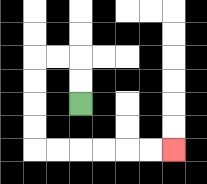{'start': '[3, 4]', 'end': '[7, 6]', 'path_directions': 'U,U,L,L,D,D,D,D,R,R,R,R,R,R', 'path_coordinates': '[[3, 4], [3, 3], [3, 2], [2, 2], [1, 2], [1, 3], [1, 4], [1, 5], [1, 6], [2, 6], [3, 6], [4, 6], [5, 6], [6, 6], [7, 6]]'}